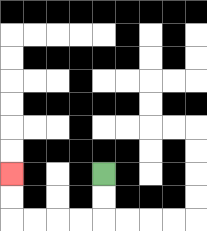{'start': '[4, 7]', 'end': '[0, 7]', 'path_directions': 'D,D,L,L,L,L,U,U', 'path_coordinates': '[[4, 7], [4, 8], [4, 9], [3, 9], [2, 9], [1, 9], [0, 9], [0, 8], [0, 7]]'}